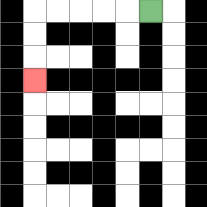{'start': '[6, 0]', 'end': '[1, 3]', 'path_directions': 'L,L,L,L,L,D,D,D', 'path_coordinates': '[[6, 0], [5, 0], [4, 0], [3, 0], [2, 0], [1, 0], [1, 1], [1, 2], [1, 3]]'}